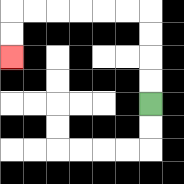{'start': '[6, 4]', 'end': '[0, 2]', 'path_directions': 'U,U,U,U,L,L,L,L,L,L,D,D', 'path_coordinates': '[[6, 4], [6, 3], [6, 2], [6, 1], [6, 0], [5, 0], [4, 0], [3, 0], [2, 0], [1, 0], [0, 0], [0, 1], [0, 2]]'}